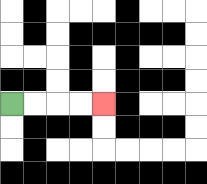{'start': '[0, 4]', 'end': '[4, 4]', 'path_directions': 'R,R,R,R', 'path_coordinates': '[[0, 4], [1, 4], [2, 4], [3, 4], [4, 4]]'}